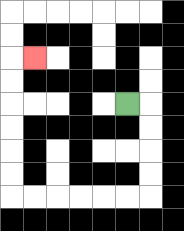{'start': '[5, 4]', 'end': '[1, 2]', 'path_directions': 'R,D,D,D,D,L,L,L,L,L,L,U,U,U,U,U,U,R', 'path_coordinates': '[[5, 4], [6, 4], [6, 5], [6, 6], [6, 7], [6, 8], [5, 8], [4, 8], [3, 8], [2, 8], [1, 8], [0, 8], [0, 7], [0, 6], [0, 5], [0, 4], [0, 3], [0, 2], [1, 2]]'}